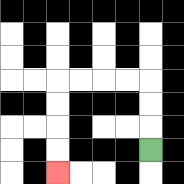{'start': '[6, 6]', 'end': '[2, 7]', 'path_directions': 'U,U,U,L,L,L,L,D,D,D,D', 'path_coordinates': '[[6, 6], [6, 5], [6, 4], [6, 3], [5, 3], [4, 3], [3, 3], [2, 3], [2, 4], [2, 5], [2, 6], [2, 7]]'}